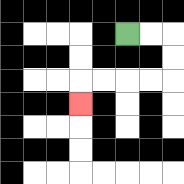{'start': '[5, 1]', 'end': '[3, 4]', 'path_directions': 'R,R,D,D,L,L,L,L,D', 'path_coordinates': '[[5, 1], [6, 1], [7, 1], [7, 2], [7, 3], [6, 3], [5, 3], [4, 3], [3, 3], [3, 4]]'}